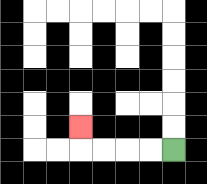{'start': '[7, 6]', 'end': '[3, 5]', 'path_directions': 'L,L,L,L,U', 'path_coordinates': '[[7, 6], [6, 6], [5, 6], [4, 6], [3, 6], [3, 5]]'}